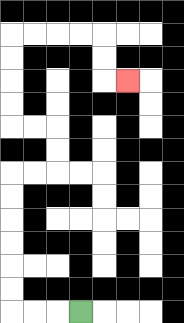{'start': '[3, 13]', 'end': '[5, 3]', 'path_directions': 'L,L,L,U,U,U,U,U,U,R,R,U,U,L,L,U,U,U,U,R,R,R,R,D,D,R', 'path_coordinates': '[[3, 13], [2, 13], [1, 13], [0, 13], [0, 12], [0, 11], [0, 10], [0, 9], [0, 8], [0, 7], [1, 7], [2, 7], [2, 6], [2, 5], [1, 5], [0, 5], [0, 4], [0, 3], [0, 2], [0, 1], [1, 1], [2, 1], [3, 1], [4, 1], [4, 2], [4, 3], [5, 3]]'}